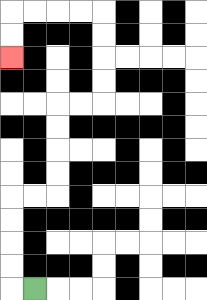{'start': '[1, 12]', 'end': '[0, 2]', 'path_directions': 'L,U,U,U,U,R,R,U,U,U,U,R,R,U,U,U,U,L,L,L,L,D,D', 'path_coordinates': '[[1, 12], [0, 12], [0, 11], [0, 10], [0, 9], [0, 8], [1, 8], [2, 8], [2, 7], [2, 6], [2, 5], [2, 4], [3, 4], [4, 4], [4, 3], [4, 2], [4, 1], [4, 0], [3, 0], [2, 0], [1, 0], [0, 0], [0, 1], [0, 2]]'}